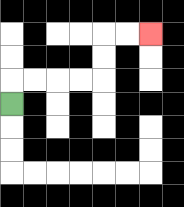{'start': '[0, 4]', 'end': '[6, 1]', 'path_directions': 'U,R,R,R,R,U,U,R,R', 'path_coordinates': '[[0, 4], [0, 3], [1, 3], [2, 3], [3, 3], [4, 3], [4, 2], [4, 1], [5, 1], [6, 1]]'}